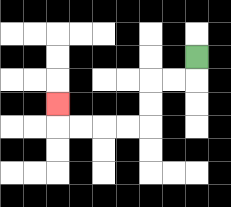{'start': '[8, 2]', 'end': '[2, 4]', 'path_directions': 'D,L,L,D,D,L,L,L,L,U', 'path_coordinates': '[[8, 2], [8, 3], [7, 3], [6, 3], [6, 4], [6, 5], [5, 5], [4, 5], [3, 5], [2, 5], [2, 4]]'}